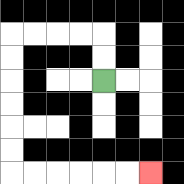{'start': '[4, 3]', 'end': '[6, 7]', 'path_directions': 'U,U,L,L,L,L,D,D,D,D,D,D,R,R,R,R,R,R', 'path_coordinates': '[[4, 3], [4, 2], [4, 1], [3, 1], [2, 1], [1, 1], [0, 1], [0, 2], [0, 3], [0, 4], [0, 5], [0, 6], [0, 7], [1, 7], [2, 7], [3, 7], [4, 7], [5, 7], [6, 7]]'}